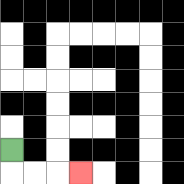{'start': '[0, 6]', 'end': '[3, 7]', 'path_directions': 'D,R,R,R', 'path_coordinates': '[[0, 6], [0, 7], [1, 7], [2, 7], [3, 7]]'}